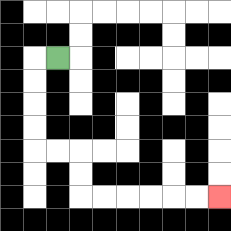{'start': '[2, 2]', 'end': '[9, 8]', 'path_directions': 'L,D,D,D,D,R,R,D,D,R,R,R,R,R,R', 'path_coordinates': '[[2, 2], [1, 2], [1, 3], [1, 4], [1, 5], [1, 6], [2, 6], [3, 6], [3, 7], [3, 8], [4, 8], [5, 8], [6, 8], [7, 8], [8, 8], [9, 8]]'}